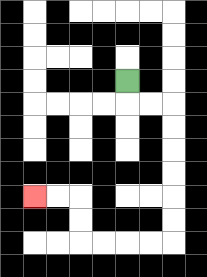{'start': '[5, 3]', 'end': '[1, 8]', 'path_directions': 'D,R,R,D,D,D,D,D,D,L,L,L,L,U,U,L,L', 'path_coordinates': '[[5, 3], [5, 4], [6, 4], [7, 4], [7, 5], [7, 6], [7, 7], [7, 8], [7, 9], [7, 10], [6, 10], [5, 10], [4, 10], [3, 10], [3, 9], [3, 8], [2, 8], [1, 8]]'}